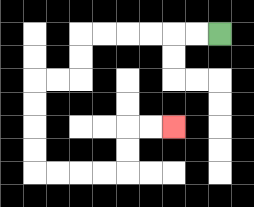{'start': '[9, 1]', 'end': '[7, 5]', 'path_directions': 'L,L,L,L,L,L,D,D,L,L,D,D,D,D,R,R,R,R,U,U,R,R', 'path_coordinates': '[[9, 1], [8, 1], [7, 1], [6, 1], [5, 1], [4, 1], [3, 1], [3, 2], [3, 3], [2, 3], [1, 3], [1, 4], [1, 5], [1, 6], [1, 7], [2, 7], [3, 7], [4, 7], [5, 7], [5, 6], [5, 5], [6, 5], [7, 5]]'}